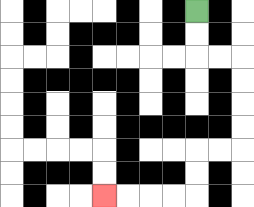{'start': '[8, 0]', 'end': '[4, 8]', 'path_directions': 'D,D,R,R,D,D,D,D,L,L,D,D,L,L,L,L', 'path_coordinates': '[[8, 0], [8, 1], [8, 2], [9, 2], [10, 2], [10, 3], [10, 4], [10, 5], [10, 6], [9, 6], [8, 6], [8, 7], [8, 8], [7, 8], [6, 8], [5, 8], [4, 8]]'}